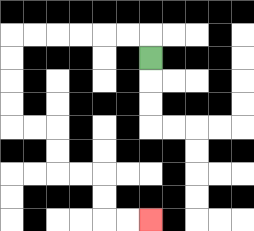{'start': '[6, 2]', 'end': '[6, 9]', 'path_directions': 'U,L,L,L,L,L,L,D,D,D,D,R,R,D,D,R,R,D,D,R,R', 'path_coordinates': '[[6, 2], [6, 1], [5, 1], [4, 1], [3, 1], [2, 1], [1, 1], [0, 1], [0, 2], [0, 3], [0, 4], [0, 5], [1, 5], [2, 5], [2, 6], [2, 7], [3, 7], [4, 7], [4, 8], [4, 9], [5, 9], [6, 9]]'}